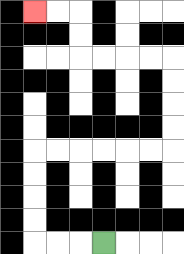{'start': '[4, 10]', 'end': '[1, 0]', 'path_directions': 'L,L,L,U,U,U,U,R,R,R,R,R,R,U,U,U,U,L,L,L,L,U,U,L,L', 'path_coordinates': '[[4, 10], [3, 10], [2, 10], [1, 10], [1, 9], [1, 8], [1, 7], [1, 6], [2, 6], [3, 6], [4, 6], [5, 6], [6, 6], [7, 6], [7, 5], [7, 4], [7, 3], [7, 2], [6, 2], [5, 2], [4, 2], [3, 2], [3, 1], [3, 0], [2, 0], [1, 0]]'}